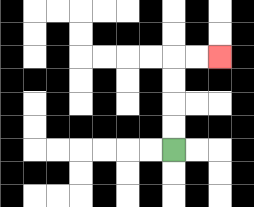{'start': '[7, 6]', 'end': '[9, 2]', 'path_directions': 'U,U,U,U,R,R', 'path_coordinates': '[[7, 6], [7, 5], [7, 4], [7, 3], [7, 2], [8, 2], [9, 2]]'}